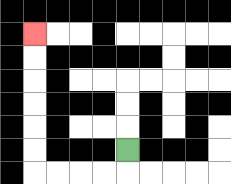{'start': '[5, 6]', 'end': '[1, 1]', 'path_directions': 'D,L,L,L,L,U,U,U,U,U,U', 'path_coordinates': '[[5, 6], [5, 7], [4, 7], [3, 7], [2, 7], [1, 7], [1, 6], [1, 5], [1, 4], [1, 3], [1, 2], [1, 1]]'}